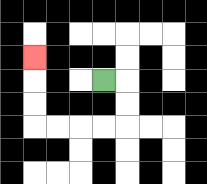{'start': '[4, 3]', 'end': '[1, 2]', 'path_directions': 'R,D,D,L,L,L,L,U,U,U', 'path_coordinates': '[[4, 3], [5, 3], [5, 4], [5, 5], [4, 5], [3, 5], [2, 5], [1, 5], [1, 4], [1, 3], [1, 2]]'}